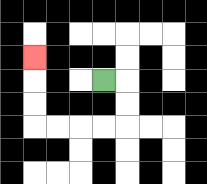{'start': '[4, 3]', 'end': '[1, 2]', 'path_directions': 'R,D,D,L,L,L,L,U,U,U', 'path_coordinates': '[[4, 3], [5, 3], [5, 4], [5, 5], [4, 5], [3, 5], [2, 5], [1, 5], [1, 4], [1, 3], [1, 2]]'}